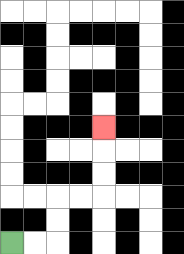{'start': '[0, 10]', 'end': '[4, 5]', 'path_directions': 'R,R,U,U,R,R,U,U,U', 'path_coordinates': '[[0, 10], [1, 10], [2, 10], [2, 9], [2, 8], [3, 8], [4, 8], [4, 7], [4, 6], [4, 5]]'}